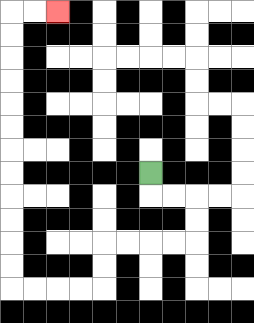{'start': '[6, 7]', 'end': '[2, 0]', 'path_directions': 'D,R,R,D,D,L,L,L,L,D,D,L,L,L,L,U,U,U,U,U,U,U,U,U,U,U,U,R,R', 'path_coordinates': '[[6, 7], [6, 8], [7, 8], [8, 8], [8, 9], [8, 10], [7, 10], [6, 10], [5, 10], [4, 10], [4, 11], [4, 12], [3, 12], [2, 12], [1, 12], [0, 12], [0, 11], [0, 10], [0, 9], [0, 8], [0, 7], [0, 6], [0, 5], [0, 4], [0, 3], [0, 2], [0, 1], [0, 0], [1, 0], [2, 0]]'}